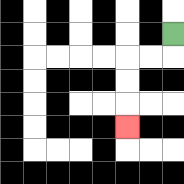{'start': '[7, 1]', 'end': '[5, 5]', 'path_directions': 'D,L,L,D,D,D', 'path_coordinates': '[[7, 1], [7, 2], [6, 2], [5, 2], [5, 3], [5, 4], [5, 5]]'}